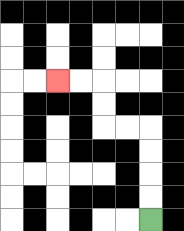{'start': '[6, 9]', 'end': '[2, 3]', 'path_directions': 'U,U,U,U,L,L,U,U,L,L', 'path_coordinates': '[[6, 9], [6, 8], [6, 7], [6, 6], [6, 5], [5, 5], [4, 5], [4, 4], [4, 3], [3, 3], [2, 3]]'}